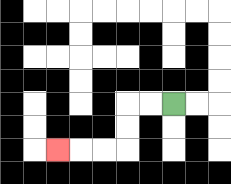{'start': '[7, 4]', 'end': '[2, 6]', 'path_directions': 'L,L,D,D,L,L,L', 'path_coordinates': '[[7, 4], [6, 4], [5, 4], [5, 5], [5, 6], [4, 6], [3, 6], [2, 6]]'}